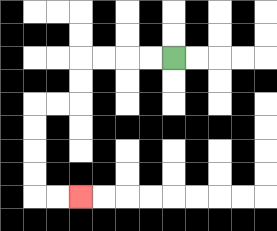{'start': '[7, 2]', 'end': '[3, 8]', 'path_directions': 'L,L,L,L,D,D,L,L,D,D,D,D,R,R', 'path_coordinates': '[[7, 2], [6, 2], [5, 2], [4, 2], [3, 2], [3, 3], [3, 4], [2, 4], [1, 4], [1, 5], [1, 6], [1, 7], [1, 8], [2, 8], [3, 8]]'}